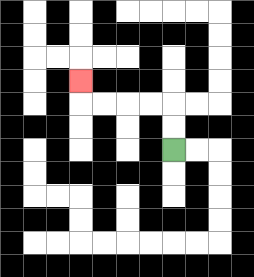{'start': '[7, 6]', 'end': '[3, 3]', 'path_directions': 'U,U,L,L,L,L,U', 'path_coordinates': '[[7, 6], [7, 5], [7, 4], [6, 4], [5, 4], [4, 4], [3, 4], [3, 3]]'}